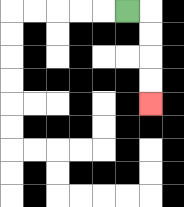{'start': '[5, 0]', 'end': '[6, 4]', 'path_directions': 'R,D,D,D,D', 'path_coordinates': '[[5, 0], [6, 0], [6, 1], [6, 2], [6, 3], [6, 4]]'}